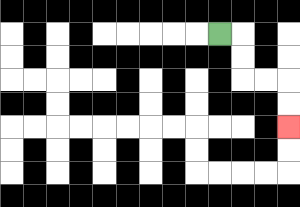{'start': '[9, 1]', 'end': '[12, 5]', 'path_directions': 'R,D,D,R,R,D,D', 'path_coordinates': '[[9, 1], [10, 1], [10, 2], [10, 3], [11, 3], [12, 3], [12, 4], [12, 5]]'}